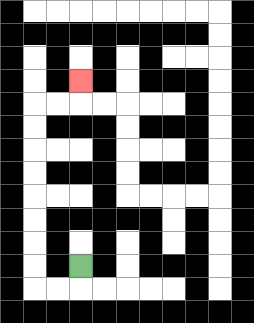{'start': '[3, 11]', 'end': '[3, 3]', 'path_directions': 'D,L,L,U,U,U,U,U,U,U,U,R,R,U', 'path_coordinates': '[[3, 11], [3, 12], [2, 12], [1, 12], [1, 11], [1, 10], [1, 9], [1, 8], [1, 7], [1, 6], [1, 5], [1, 4], [2, 4], [3, 4], [3, 3]]'}